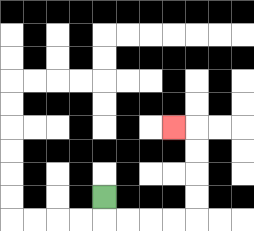{'start': '[4, 8]', 'end': '[7, 5]', 'path_directions': 'D,R,R,R,R,U,U,U,U,L', 'path_coordinates': '[[4, 8], [4, 9], [5, 9], [6, 9], [7, 9], [8, 9], [8, 8], [8, 7], [8, 6], [8, 5], [7, 5]]'}